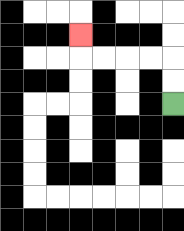{'start': '[7, 4]', 'end': '[3, 1]', 'path_directions': 'U,U,L,L,L,L,U', 'path_coordinates': '[[7, 4], [7, 3], [7, 2], [6, 2], [5, 2], [4, 2], [3, 2], [3, 1]]'}